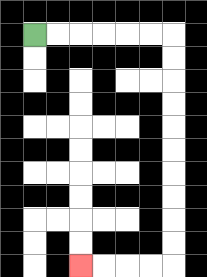{'start': '[1, 1]', 'end': '[3, 11]', 'path_directions': 'R,R,R,R,R,R,D,D,D,D,D,D,D,D,D,D,L,L,L,L', 'path_coordinates': '[[1, 1], [2, 1], [3, 1], [4, 1], [5, 1], [6, 1], [7, 1], [7, 2], [7, 3], [7, 4], [7, 5], [7, 6], [7, 7], [7, 8], [7, 9], [7, 10], [7, 11], [6, 11], [5, 11], [4, 11], [3, 11]]'}